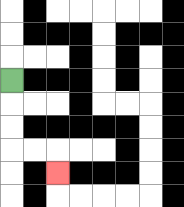{'start': '[0, 3]', 'end': '[2, 7]', 'path_directions': 'D,D,D,R,R,D', 'path_coordinates': '[[0, 3], [0, 4], [0, 5], [0, 6], [1, 6], [2, 6], [2, 7]]'}